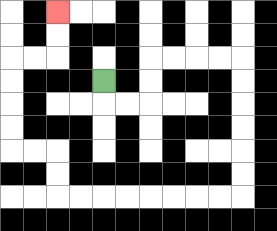{'start': '[4, 3]', 'end': '[2, 0]', 'path_directions': 'D,R,R,U,U,R,R,R,R,D,D,D,D,D,D,L,L,L,L,L,L,L,L,U,U,L,L,U,U,U,U,R,R,U,U', 'path_coordinates': '[[4, 3], [4, 4], [5, 4], [6, 4], [6, 3], [6, 2], [7, 2], [8, 2], [9, 2], [10, 2], [10, 3], [10, 4], [10, 5], [10, 6], [10, 7], [10, 8], [9, 8], [8, 8], [7, 8], [6, 8], [5, 8], [4, 8], [3, 8], [2, 8], [2, 7], [2, 6], [1, 6], [0, 6], [0, 5], [0, 4], [0, 3], [0, 2], [1, 2], [2, 2], [2, 1], [2, 0]]'}